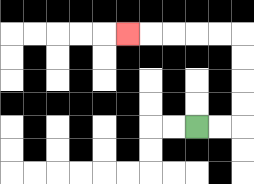{'start': '[8, 5]', 'end': '[5, 1]', 'path_directions': 'R,R,U,U,U,U,L,L,L,L,L', 'path_coordinates': '[[8, 5], [9, 5], [10, 5], [10, 4], [10, 3], [10, 2], [10, 1], [9, 1], [8, 1], [7, 1], [6, 1], [5, 1]]'}